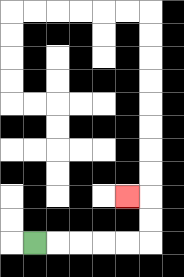{'start': '[1, 10]', 'end': '[5, 8]', 'path_directions': 'R,R,R,R,R,U,U,L', 'path_coordinates': '[[1, 10], [2, 10], [3, 10], [4, 10], [5, 10], [6, 10], [6, 9], [6, 8], [5, 8]]'}